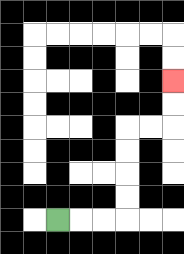{'start': '[2, 9]', 'end': '[7, 3]', 'path_directions': 'R,R,R,U,U,U,U,R,R,U,U', 'path_coordinates': '[[2, 9], [3, 9], [4, 9], [5, 9], [5, 8], [5, 7], [5, 6], [5, 5], [6, 5], [7, 5], [7, 4], [7, 3]]'}